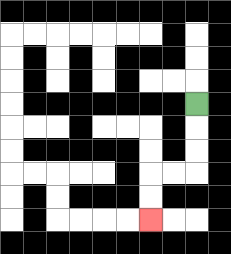{'start': '[8, 4]', 'end': '[6, 9]', 'path_directions': 'D,D,D,L,L,D,D', 'path_coordinates': '[[8, 4], [8, 5], [8, 6], [8, 7], [7, 7], [6, 7], [6, 8], [6, 9]]'}